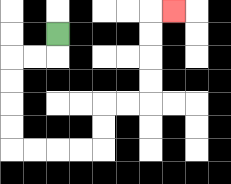{'start': '[2, 1]', 'end': '[7, 0]', 'path_directions': 'D,L,L,D,D,D,D,R,R,R,R,U,U,R,R,U,U,U,U,R', 'path_coordinates': '[[2, 1], [2, 2], [1, 2], [0, 2], [0, 3], [0, 4], [0, 5], [0, 6], [1, 6], [2, 6], [3, 6], [4, 6], [4, 5], [4, 4], [5, 4], [6, 4], [6, 3], [6, 2], [6, 1], [6, 0], [7, 0]]'}